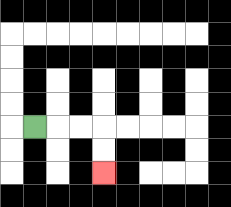{'start': '[1, 5]', 'end': '[4, 7]', 'path_directions': 'R,R,R,D,D', 'path_coordinates': '[[1, 5], [2, 5], [3, 5], [4, 5], [4, 6], [4, 7]]'}